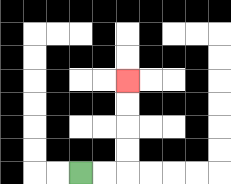{'start': '[3, 7]', 'end': '[5, 3]', 'path_directions': 'R,R,U,U,U,U', 'path_coordinates': '[[3, 7], [4, 7], [5, 7], [5, 6], [5, 5], [5, 4], [5, 3]]'}